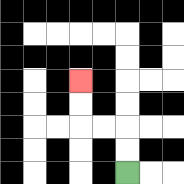{'start': '[5, 7]', 'end': '[3, 3]', 'path_directions': 'U,U,L,L,U,U', 'path_coordinates': '[[5, 7], [5, 6], [5, 5], [4, 5], [3, 5], [3, 4], [3, 3]]'}